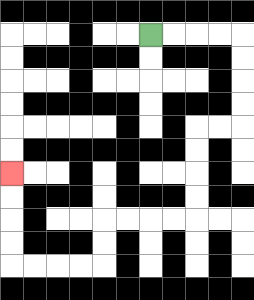{'start': '[6, 1]', 'end': '[0, 7]', 'path_directions': 'R,R,R,R,D,D,D,D,L,L,D,D,D,D,L,L,L,L,D,D,L,L,L,L,U,U,U,U', 'path_coordinates': '[[6, 1], [7, 1], [8, 1], [9, 1], [10, 1], [10, 2], [10, 3], [10, 4], [10, 5], [9, 5], [8, 5], [8, 6], [8, 7], [8, 8], [8, 9], [7, 9], [6, 9], [5, 9], [4, 9], [4, 10], [4, 11], [3, 11], [2, 11], [1, 11], [0, 11], [0, 10], [0, 9], [0, 8], [0, 7]]'}